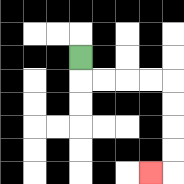{'start': '[3, 2]', 'end': '[6, 7]', 'path_directions': 'D,R,R,R,R,D,D,D,D,L', 'path_coordinates': '[[3, 2], [3, 3], [4, 3], [5, 3], [6, 3], [7, 3], [7, 4], [7, 5], [7, 6], [7, 7], [6, 7]]'}